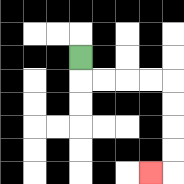{'start': '[3, 2]', 'end': '[6, 7]', 'path_directions': 'D,R,R,R,R,D,D,D,D,L', 'path_coordinates': '[[3, 2], [3, 3], [4, 3], [5, 3], [6, 3], [7, 3], [7, 4], [7, 5], [7, 6], [7, 7], [6, 7]]'}